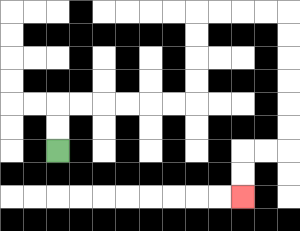{'start': '[2, 6]', 'end': '[10, 8]', 'path_directions': 'U,U,R,R,R,R,R,R,U,U,U,U,R,R,R,R,D,D,D,D,D,D,L,L,D,D', 'path_coordinates': '[[2, 6], [2, 5], [2, 4], [3, 4], [4, 4], [5, 4], [6, 4], [7, 4], [8, 4], [8, 3], [8, 2], [8, 1], [8, 0], [9, 0], [10, 0], [11, 0], [12, 0], [12, 1], [12, 2], [12, 3], [12, 4], [12, 5], [12, 6], [11, 6], [10, 6], [10, 7], [10, 8]]'}